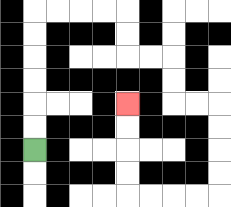{'start': '[1, 6]', 'end': '[5, 4]', 'path_directions': 'U,U,U,U,U,U,R,R,R,R,D,D,R,R,D,D,R,R,D,D,D,D,L,L,L,L,U,U,U,U', 'path_coordinates': '[[1, 6], [1, 5], [1, 4], [1, 3], [1, 2], [1, 1], [1, 0], [2, 0], [3, 0], [4, 0], [5, 0], [5, 1], [5, 2], [6, 2], [7, 2], [7, 3], [7, 4], [8, 4], [9, 4], [9, 5], [9, 6], [9, 7], [9, 8], [8, 8], [7, 8], [6, 8], [5, 8], [5, 7], [5, 6], [5, 5], [5, 4]]'}